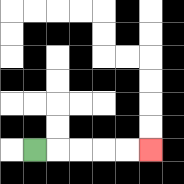{'start': '[1, 6]', 'end': '[6, 6]', 'path_directions': 'R,R,R,R,R', 'path_coordinates': '[[1, 6], [2, 6], [3, 6], [4, 6], [5, 6], [6, 6]]'}